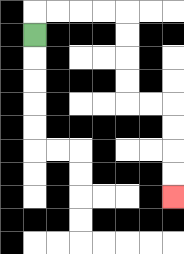{'start': '[1, 1]', 'end': '[7, 8]', 'path_directions': 'U,R,R,R,R,D,D,D,D,R,R,D,D,D,D', 'path_coordinates': '[[1, 1], [1, 0], [2, 0], [3, 0], [4, 0], [5, 0], [5, 1], [5, 2], [5, 3], [5, 4], [6, 4], [7, 4], [7, 5], [7, 6], [7, 7], [7, 8]]'}